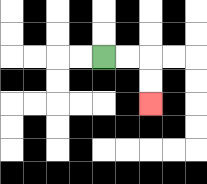{'start': '[4, 2]', 'end': '[6, 4]', 'path_directions': 'R,R,D,D', 'path_coordinates': '[[4, 2], [5, 2], [6, 2], [6, 3], [6, 4]]'}